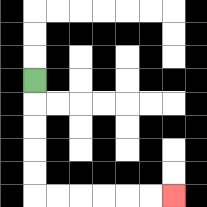{'start': '[1, 3]', 'end': '[7, 8]', 'path_directions': 'D,D,D,D,D,R,R,R,R,R,R', 'path_coordinates': '[[1, 3], [1, 4], [1, 5], [1, 6], [1, 7], [1, 8], [2, 8], [3, 8], [4, 8], [5, 8], [6, 8], [7, 8]]'}